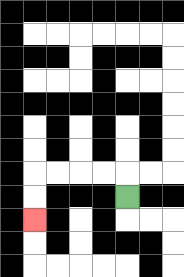{'start': '[5, 8]', 'end': '[1, 9]', 'path_directions': 'U,L,L,L,L,D,D', 'path_coordinates': '[[5, 8], [5, 7], [4, 7], [3, 7], [2, 7], [1, 7], [1, 8], [1, 9]]'}